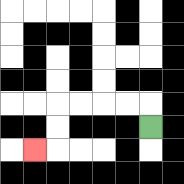{'start': '[6, 5]', 'end': '[1, 6]', 'path_directions': 'U,L,L,L,L,D,D,L', 'path_coordinates': '[[6, 5], [6, 4], [5, 4], [4, 4], [3, 4], [2, 4], [2, 5], [2, 6], [1, 6]]'}